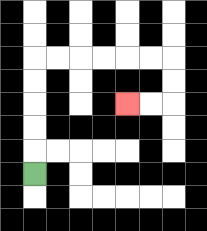{'start': '[1, 7]', 'end': '[5, 4]', 'path_directions': 'U,U,U,U,U,R,R,R,R,R,R,D,D,L,L', 'path_coordinates': '[[1, 7], [1, 6], [1, 5], [1, 4], [1, 3], [1, 2], [2, 2], [3, 2], [4, 2], [5, 2], [6, 2], [7, 2], [7, 3], [7, 4], [6, 4], [5, 4]]'}